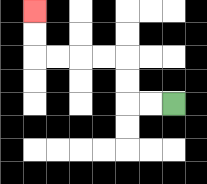{'start': '[7, 4]', 'end': '[1, 0]', 'path_directions': 'L,L,U,U,L,L,L,L,U,U', 'path_coordinates': '[[7, 4], [6, 4], [5, 4], [5, 3], [5, 2], [4, 2], [3, 2], [2, 2], [1, 2], [1, 1], [1, 0]]'}